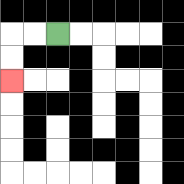{'start': '[2, 1]', 'end': '[0, 3]', 'path_directions': 'L,L,D,D', 'path_coordinates': '[[2, 1], [1, 1], [0, 1], [0, 2], [0, 3]]'}